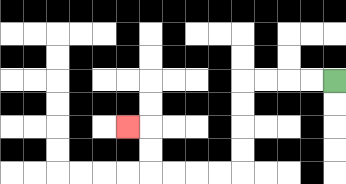{'start': '[14, 3]', 'end': '[5, 5]', 'path_directions': 'L,L,L,L,D,D,D,D,L,L,L,L,U,U,L', 'path_coordinates': '[[14, 3], [13, 3], [12, 3], [11, 3], [10, 3], [10, 4], [10, 5], [10, 6], [10, 7], [9, 7], [8, 7], [7, 7], [6, 7], [6, 6], [6, 5], [5, 5]]'}